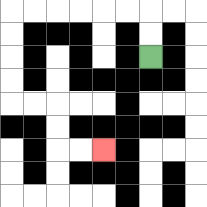{'start': '[6, 2]', 'end': '[4, 6]', 'path_directions': 'U,U,L,L,L,L,L,L,D,D,D,D,R,R,D,D,R,R', 'path_coordinates': '[[6, 2], [6, 1], [6, 0], [5, 0], [4, 0], [3, 0], [2, 0], [1, 0], [0, 0], [0, 1], [0, 2], [0, 3], [0, 4], [1, 4], [2, 4], [2, 5], [2, 6], [3, 6], [4, 6]]'}